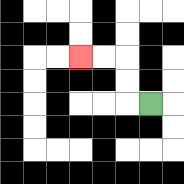{'start': '[6, 4]', 'end': '[3, 2]', 'path_directions': 'L,U,U,L,L', 'path_coordinates': '[[6, 4], [5, 4], [5, 3], [5, 2], [4, 2], [3, 2]]'}